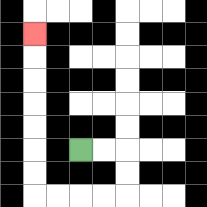{'start': '[3, 6]', 'end': '[1, 1]', 'path_directions': 'R,R,D,D,L,L,L,L,U,U,U,U,U,U,U', 'path_coordinates': '[[3, 6], [4, 6], [5, 6], [5, 7], [5, 8], [4, 8], [3, 8], [2, 8], [1, 8], [1, 7], [1, 6], [1, 5], [1, 4], [1, 3], [1, 2], [1, 1]]'}